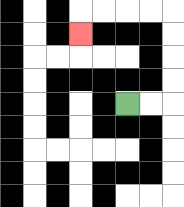{'start': '[5, 4]', 'end': '[3, 1]', 'path_directions': 'R,R,U,U,U,U,L,L,L,L,D', 'path_coordinates': '[[5, 4], [6, 4], [7, 4], [7, 3], [7, 2], [7, 1], [7, 0], [6, 0], [5, 0], [4, 0], [3, 0], [3, 1]]'}